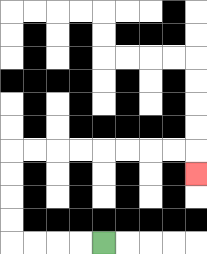{'start': '[4, 10]', 'end': '[8, 7]', 'path_directions': 'L,L,L,L,U,U,U,U,R,R,R,R,R,R,R,R,D', 'path_coordinates': '[[4, 10], [3, 10], [2, 10], [1, 10], [0, 10], [0, 9], [0, 8], [0, 7], [0, 6], [1, 6], [2, 6], [3, 6], [4, 6], [5, 6], [6, 6], [7, 6], [8, 6], [8, 7]]'}